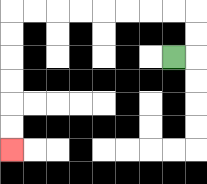{'start': '[7, 2]', 'end': '[0, 6]', 'path_directions': 'R,U,U,L,L,L,L,L,L,L,L,D,D,D,D,D,D', 'path_coordinates': '[[7, 2], [8, 2], [8, 1], [8, 0], [7, 0], [6, 0], [5, 0], [4, 0], [3, 0], [2, 0], [1, 0], [0, 0], [0, 1], [0, 2], [0, 3], [0, 4], [0, 5], [0, 6]]'}